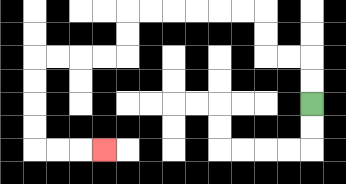{'start': '[13, 4]', 'end': '[4, 6]', 'path_directions': 'U,U,L,L,U,U,L,L,L,L,L,L,D,D,L,L,L,L,D,D,D,D,R,R,R', 'path_coordinates': '[[13, 4], [13, 3], [13, 2], [12, 2], [11, 2], [11, 1], [11, 0], [10, 0], [9, 0], [8, 0], [7, 0], [6, 0], [5, 0], [5, 1], [5, 2], [4, 2], [3, 2], [2, 2], [1, 2], [1, 3], [1, 4], [1, 5], [1, 6], [2, 6], [3, 6], [4, 6]]'}